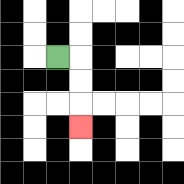{'start': '[2, 2]', 'end': '[3, 5]', 'path_directions': 'R,D,D,D', 'path_coordinates': '[[2, 2], [3, 2], [3, 3], [3, 4], [3, 5]]'}